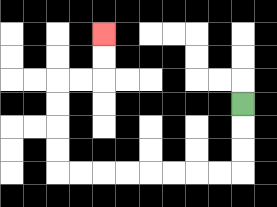{'start': '[10, 4]', 'end': '[4, 1]', 'path_directions': 'D,D,D,L,L,L,L,L,L,L,L,U,U,U,U,R,R,U,U', 'path_coordinates': '[[10, 4], [10, 5], [10, 6], [10, 7], [9, 7], [8, 7], [7, 7], [6, 7], [5, 7], [4, 7], [3, 7], [2, 7], [2, 6], [2, 5], [2, 4], [2, 3], [3, 3], [4, 3], [4, 2], [4, 1]]'}